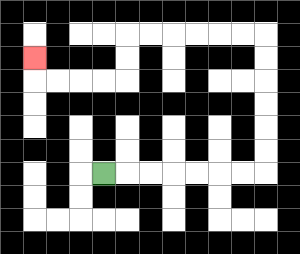{'start': '[4, 7]', 'end': '[1, 2]', 'path_directions': 'R,R,R,R,R,R,R,U,U,U,U,U,U,L,L,L,L,L,L,D,D,L,L,L,L,U', 'path_coordinates': '[[4, 7], [5, 7], [6, 7], [7, 7], [8, 7], [9, 7], [10, 7], [11, 7], [11, 6], [11, 5], [11, 4], [11, 3], [11, 2], [11, 1], [10, 1], [9, 1], [8, 1], [7, 1], [6, 1], [5, 1], [5, 2], [5, 3], [4, 3], [3, 3], [2, 3], [1, 3], [1, 2]]'}